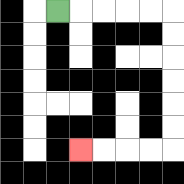{'start': '[2, 0]', 'end': '[3, 6]', 'path_directions': 'R,R,R,R,R,D,D,D,D,D,D,L,L,L,L', 'path_coordinates': '[[2, 0], [3, 0], [4, 0], [5, 0], [6, 0], [7, 0], [7, 1], [7, 2], [7, 3], [7, 4], [7, 5], [7, 6], [6, 6], [5, 6], [4, 6], [3, 6]]'}